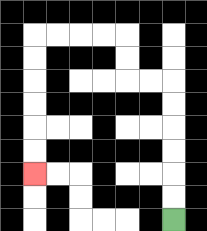{'start': '[7, 9]', 'end': '[1, 7]', 'path_directions': 'U,U,U,U,U,U,L,L,U,U,L,L,L,L,D,D,D,D,D,D', 'path_coordinates': '[[7, 9], [7, 8], [7, 7], [7, 6], [7, 5], [7, 4], [7, 3], [6, 3], [5, 3], [5, 2], [5, 1], [4, 1], [3, 1], [2, 1], [1, 1], [1, 2], [1, 3], [1, 4], [1, 5], [1, 6], [1, 7]]'}